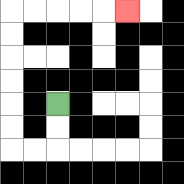{'start': '[2, 4]', 'end': '[5, 0]', 'path_directions': 'D,D,L,L,U,U,U,U,U,U,R,R,R,R,R', 'path_coordinates': '[[2, 4], [2, 5], [2, 6], [1, 6], [0, 6], [0, 5], [0, 4], [0, 3], [0, 2], [0, 1], [0, 0], [1, 0], [2, 0], [3, 0], [4, 0], [5, 0]]'}